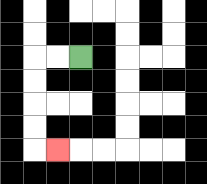{'start': '[3, 2]', 'end': '[2, 6]', 'path_directions': 'L,L,D,D,D,D,R', 'path_coordinates': '[[3, 2], [2, 2], [1, 2], [1, 3], [1, 4], [1, 5], [1, 6], [2, 6]]'}